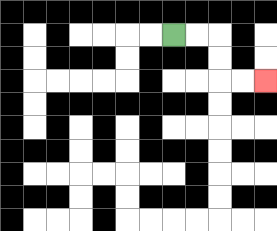{'start': '[7, 1]', 'end': '[11, 3]', 'path_directions': 'R,R,D,D,R,R', 'path_coordinates': '[[7, 1], [8, 1], [9, 1], [9, 2], [9, 3], [10, 3], [11, 3]]'}